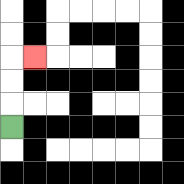{'start': '[0, 5]', 'end': '[1, 2]', 'path_directions': 'U,U,U,R', 'path_coordinates': '[[0, 5], [0, 4], [0, 3], [0, 2], [1, 2]]'}